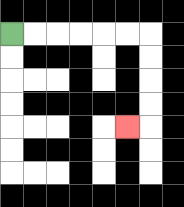{'start': '[0, 1]', 'end': '[5, 5]', 'path_directions': 'R,R,R,R,R,R,D,D,D,D,L', 'path_coordinates': '[[0, 1], [1, 1], [2, 1], [3, 1], [4, 1], [5, 1], [6, 1], [6, 2], [6, 3], [6, 4], [6, 5], [5, 5]]'}